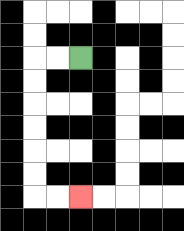{'start': '[3, 2]', 'end': '[3, 8]', 'path_directions': 'L,L,D,D,D,D,D,D,R,R', 'path_coordinates': '[[3, 2], [2, 2], [1, 2], [1, 3], [1, 4], [1, 5], [1, 6], [1, 7], [1, 8], [2, 8], [3, 8]]'}